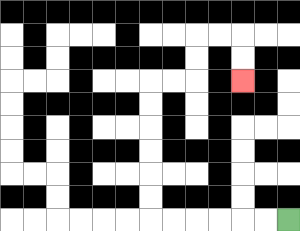{'start': '[12, 9]', 'end': '[10, 3]', 'path_directions': 'L,L,L,L,L,L,U,U,U,U,U,U,R,R,U,U,R,R,D,D', 'path_coordinates': '[[12, 9], [11, 9], [10, 9], [9, 9], [8, 9], [7, 9], [6, 9], [6, 8], [6, 7], [6, 6], [6, 5], [6, 4], [6, 3], [7, 3], [8, 3], [8, 2], [8, 1], [9, 1], [10, 1], [10, 2], [10, 3]]'}